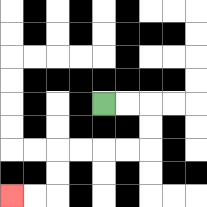{'start': '[4, 4]', 'end': '[0, 8]', 'path_directions': 'R,R,D,D,L,L,L,L,D,D,L,L', 'path_coordinates': '[[4, 4], [5, 4], [6, 4], [6, 5], [6, 6], [5, 6], [4, 6], [3, 6], [2, 6], [2, 7], [2, 8], [1, 8], [0, 8]]'}